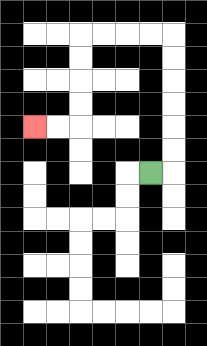{'start': '[6, 7]', 'end': '[1, 5]', 'path_directions': 'R,U,U,U,U,U,U,L,L,L,L,D,D,D,D,L,L', 'path_coordinates': '[[6, 7], [7, 7], [7, 6], [7, 5], [7, 4], [7, 3], [7, 2], [7, 1], [6, 1], [5, 1], [4, 1], [3, 1], [3, 2], [3, 3], [3, 4], [3, 5], [2, 5], [1, 5]]'}